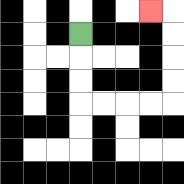{'start': '[3, 1]', 'end': '[6, 0]', 'path_directions': 'D,D,D,R,R,R,R,U,U,U,U,L', 'path_coordinates': '[[3, 1], [3, 2], [3, 3], [3, 4], [4, 4], [5, 4], [6, 4], [7, 4], [7, 3], [7, 2], [7, 1], [7, 0], [6, 0]]'}